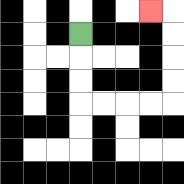{'start': '[3, 1]', 'end': '[6, 0]', 'path_directions': 'D,D,D,R,R,R,R,U,U,U,U,L', 'path_coordinates': '[[3, 1], [3, 2], [3, 3], [3, 4], [4, 4], [5, 4], [6, 4], [7, 4], [7, 3], [7, 2], [7, 1], [7, 0], [6, 0]]'}